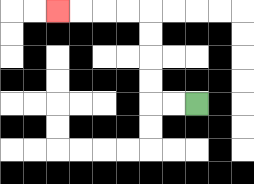{'start': '[8, 4]', 'end': '[2, 0]', 'path_directions': 'L,L,U,U,U,U,L,L,L,L', 'path_coordinates': '[[8, 4], [7, 4], [6, 4], [6, 3], [6, 2], [6, 1], [6, 0], [5, 0], [4, 0], [3, 0], [2, 0]]'}